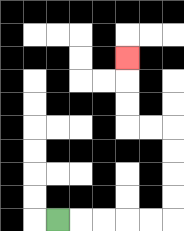{'start': '[2, 9]', 'end': '[5, 2]', 'path_directions': 'R,R,R,R,R,U,U,U,U,L,L,U,U,U', 'path_coordinates': '[[2, 9], [3, 9], [4, 9], [5, 9], [6, 9], [7, 9], [7, 8], [7, 7], [7, 6], [7, 5], [6, 5], [5, 5], [5, 4], [5, 3], [5, 2]]'}